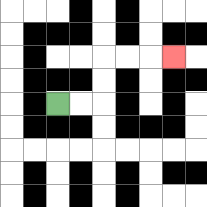{'start': '[2, 4]', 'end': '[7, 2]', 'path_directions': 'R,R,U,U,R,R,R', 'path_coordinates': '[[2, 4], [3, 4], [4, 4], [4, 3], [4, 2], [5, 2], [6, 2], [7, 2]]'}